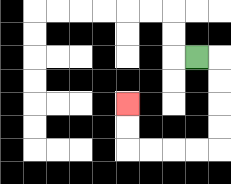{'start': '[8, 2]', 'end': '[5, 4]', 'path_directions': 'R,D,D,D,D,L,L,L,L,U,U', 'path_coordinates': '[[8, 2], [9, 2], [9, 3], [9, 4], [9, 5], [9, 6], [8, 6], [7, 6], [6, 6], [5, 6], [5, 5], [5, 4]]'}